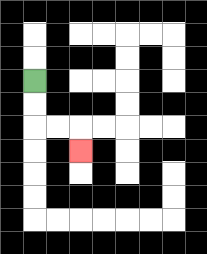{'start': '[1, 3]', 'end': '[3, 6]', 'path_directions': 'D,D,R,R,D', 'path_coordinates': '[[1, 3], [1, 4], [1, 5], [2, 5], [3, 5], [3, 6]]'}